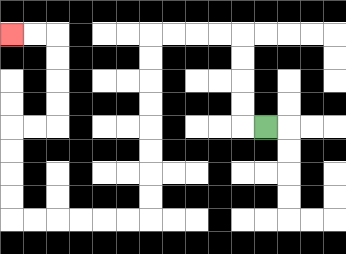{'start': '[11, 5]', 'end': '[0, 1]', 'path_directions': 'L,U,U,U,U,L,L,L,L,D,D,D,D,D,D,D,D,L,L,L,L,L,L,U,U,U,U,R,R,U,U,U,U,L,L', 'path_coordinates': '[[11, 5], [10, 5], [10, 4], [10, 3], [10, 2], [10, 1], [9, 1], [8, 1], [7, 1], [6, 1], [6, 2], [6, 3], [6, 4], [6, 5], [6, 6], [6, 7], [6, 8], [6, 9], [5, 9], [4, 9], [3, 9], [2, 9], [1, 9], [0, 9], [0, 8], [0, 7], [0, 6], [0, 5], [1, 5], [2, 5], [2, 4], [2, 3], [2, 2], [2, 1], [1, 1], [0, 1]]'}